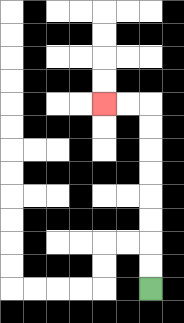{'start': '[6, 12]', 'end': '[4, 4]', 'path_directions': 'U,U,U,U,U,U,U,U,L,L', 'path_coordinates': '[[6, 12], [6, 11], [6, 10], [6, 9], [6, 8], [6, 7], [6, 6], [6, 5], [6, 4], [5, 4], [4, 4]]'}